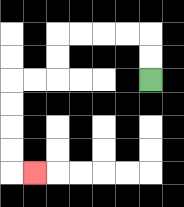{'start': '[6, 3]', 'end': '[1, 7]', 'path_directions': 'U,U,L,L,L,L,D,D,L,L,D,D,D,D,R', 'path_coordinates': '[[6, 3], [6, 2], [6, 1], [5, 1], [4, 1], [3, 1], [2, 1], [2, 2], [2, 3], [1, 3], [0, 3], [0, 4], [0, 5], [0, 6], [0, 7], [1, 7]]'}